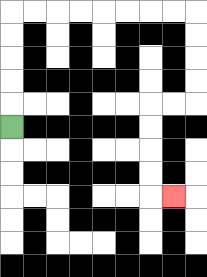{'start': '[0, 5]', 'end': '[7, 8]', 'path_directions': 'U,U,U,U,U,R,R,R,R,R,R,R,R,D,D,D,D,L,L,D,D,D,D,R', 'path_coordinates': '[[0, 5], [0, 4], [0, 3], [0, 2], [0, 1], [0, 0], [1, 0], [2, 0], [3, 0], [4, 0], [5, 0], [6, 0], [7, 0], [8, 0], [8, 1], [8, 2], [8, 3], [8, 4], [7, 4], [6, 4], [6, 5], [6, 6], [6, 7], [6, 8], [7, 8]]'}